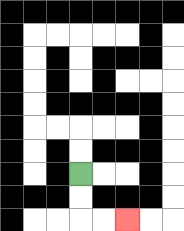{'start': '[3, 7]', 'end': '[5, 9]', 'path_directions': 'D,D,R,R', 'path_coordinates': '[[3, 7], [3, 8], [3, 9], [4, 9], [5, 9]]'}